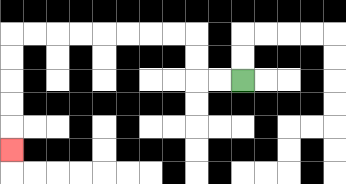{'start': '[10, 3]', 'end': '[0, 6]', 'path_directions': 'L,L,U,U,L,L,L,L,L,L,L,L,D,D,D,D,D', 'path_coordinates': '[[10, 3], [9, 3], [8, 3], [8, 2], [8, 1], [7, 1], [6, 1], [5, 1], [4, 1], [3, 1], [2, 1], [1, 1], [0, 1], [0, 2], [0, 3], [0, 4], [0, 5], [0, 6]]'}